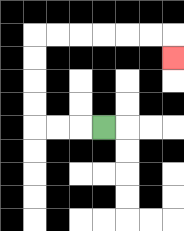{'start': '[4, 5]', 'end': '[7, 2]', 'path_directions': 'L,L,L,U,U,U,U,R,R,R,R,R,R,D', 'path_coordinates': '[[4, 5], [3, 5], [2, 5], [1, 5], [1, 4], [1, 3], [1, 2], [1, 1], [2, 1], [3, 1], [4, 1], [5, 1], [6, 1], [7, 1], [7, 2]]'}